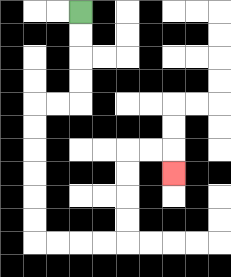{'start': '[3, 0]', 'end': '[7, 7]', 'path_directions': 'D,D,D,D,L,L,D,D,D,D,D,D,R,R,R,R,U,U,U,U,R,R,D', 'path_coordinates': '[[3, 0], [3, 1], [3, 2], [3, 3], [3, 4], [2, 4], [1, 4], [1, 5], [1, 6], [1, 7], [1, 8], [1, 9], [1, 10], [2, 10], [3, 10], [4, 10], [5, 10], [5, 9], [5, 8], [5, 7], [5, 6], [6, 6], [7, 6], [7, 7]]'}